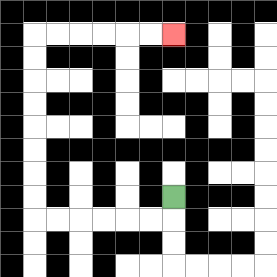{'start': '[7, 8]', 'end': '[7, 1]', 'path_directions': 'D,L,L,L,L,L,L,U,U,U,U,U,U,U,U,R,R,R,R,R,R', 'path_coordinates': '[[7, 8], [7, 9], [6, 9], [5, 9], [4, 9], [3, 9], [2, 9], [1, 9], [1, 8], [1, 7], [1, 6], [1, 5], [1, 4], [1, 3], [1, 2], [1, 1], [2, 1], [3, 1], [4, 1], [5, 1], [6, 1], [7, 1]]'}